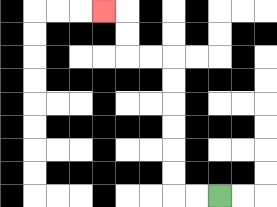{'start': '[9, 8]', 'end': '[4, 0]', 'path_directions': 'L,L,U,U,U,U,U,U,L,L,U,U,L', 'path_coordinates': '[[9, 8], [8, 8], [7, 8], [7, 7], [7, 6], [7, 5], [7, 4], [7, 3], [7, 2], [6, 2], [5, 2], [5, 1], [5, 0], [4, 0]]'}